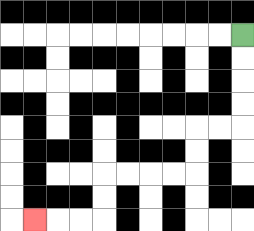{'start': '[10, 1]', 'end': '[1, 9]', 'path_directions': 'D,D,D,D,L,L,D,D,L,L,L,L,D,D,L,L,L', 'path_coordinates': '[[10, 1], [10, 2], [10, 3], [10, 4], [10, 5], [9, 5], [8, 5], [8, 6], [8, 7], [7, 7], [6, 7], [5, 7], [4, 7], [4, 8], [4, 9], [3, 9], [2, 9], [1, 9]]'}